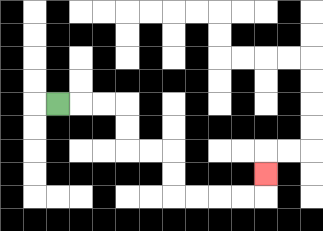{'start': '[2, 4]', 'end': '[11, 7]', 'path_directions': 'R,R,R,D,D,R,R,D,D,R,R,R,R,U', 'path_coordinates': '[[2, 4], [3, 4], [4, 4], [5, 4], [5, 5], [5, 6], [6, 6], [7, 6], [7, 7], [7, 8], [8, 8], [9, 8], [10, 8], [11, 8], [11, 7]]'}